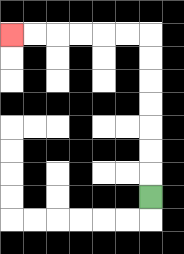{'start': '[6, 8]', 'end': '[0, 1]', 'path_directions': 'U,U,U,U,U,U,U,L,L,L,L,L,L', 'path_coordinates': '[[6, 8], [6, 7], [6, 6], [6, 5], [6, 4], [6, 3], [6, 2], [6, 1], [5, 1], [4, 1], [3, 1], [2, 1], [1, 1], [0, 1]]'}